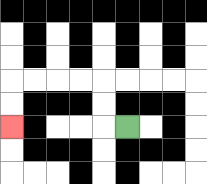{'start': '[5, 5]', 'end': '[0, 5]', 'path_directions': 'L,U,U,L,L,L,L,D,D', 'path_coordinates': '[[5, 5], [4, 5], [4, 4], [4, 3], [3, 3], [2, 3], [1, 3], [0, 3], [0, 4], [0, 5]]'}